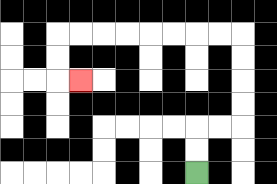{'start': '[8, 7]', 'end': '[3, 3]', 'path_directions': 'U,U,R,R,U,U,U,U,L,L,L,L,L,L,L,L,D,D,R', 'path_coordinates': '[[8, 7], [8, 6], [8, 5], [9, 5], [10, 5], [10, 4], [10, 3], [10, 2], [10, 1], [9, 1], [8, 1], [7, 1], [6, 1], [5, 1], [4, 1], [3, 1], [2, 1], [2, 2], [2, 3], [3, 3]]'}